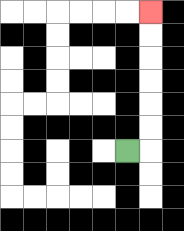{'start': '[5, 6]', 'end': '[6, 0]', 'path_directions': 'R,U,U,U,U,U,U', 'path_coordinates': '[[5, 6], [6, 6], [6, 5], [6, 4], [6, 3], [6, 2], [6, 1], [6, 0]]'}